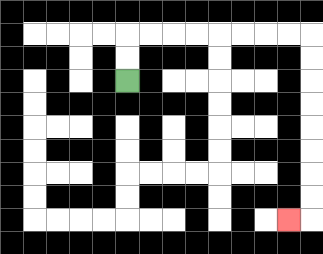{'start': '[5, 3]', 'end': '[12, 9]', 'path_directions': 'U,U,R,R,R,R,R,R,R,R,D,D,D,D,D,D,D,D,L', 'path_coordinates': '[[5, 3], [5, 2], [5, 1], [6, 1], [7, 1], [8, 1], [9, 1], [10, 1], [11, 1], [12, 1], [13, 1], [13, 2], [13, 3], [13, 4], [13, 5], [13, 6], [13, 7], [13, 8], [13, 9], [12, 9]]'}